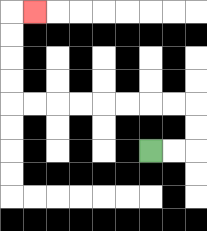{'start': '[6, 6]', 'end': '[1, 0]', 'path_directions': 'R,R,U,U,L,L,L,L,L,L,L,L,U,U,U,U,R', 'path_coordinates': '[[6, 6], [7, 6], [8, 6], [8, 5], [8, 4], [7, 4], [6, 4], [5, 4], [4, 4], [3, 4], [2, 4], [1, 4], [0, 4], [0, 3], [0, 2], [0, 1], [0, 0], [1, 0]]'}